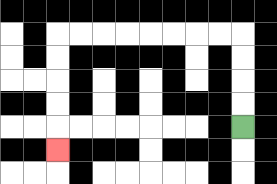{'start': '[10, 5]', 'end': '[2, 6]', 'path_directions': 'U,U,U,U,L,L,L,L,L,L,L,L,D,D,D,D,D', 'path_coordinates': '[[10, 5], [10, 4], [10, 3], [10, 2], [10, 1], [9, 1], [8, 1], [7, 1], [6, 1], [5, 1], [4, 1], [3, 1], [2, 1], [2, 2], [2, 3], [2, 4], [2, 5], [2, 6]]'}